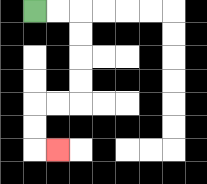{'start': '[1, 0]', 'end': '[2, 6]', 'path_directions': 'R,R,D,D,D,D,L,L,D,D,R', 'path_coordinates': '[[1, 0], [2, 0], [3, 0], [3, 1], [3, 2], [3, 3], [3, 4], [2, 4], [1, 4], [1, 5], [1, 6], [2, 6]]'}